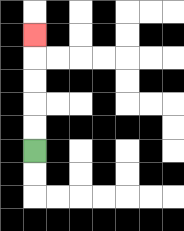{'start': '[1, 6]', 'end': '[1, 1]', 'path_directions': 'U,U,U,U,U', 'path_coordinates': '[[1, 6], [1, 5], [1, 4], [1, 3], [1, 2], [1, 1]]'}